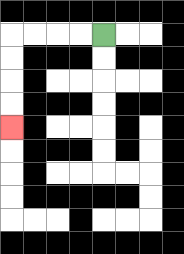{'start': '[4, 1]', 'end': '[0, 5]', 'path_directions': 'L,L,L,L,D,D,D,D', 'path_coordinates': '[[4, 1], [3, 1], [2, 1], [1, 1], [0, 1], [0, 2], [0, 3], [0, 4], [0, 5]]'}